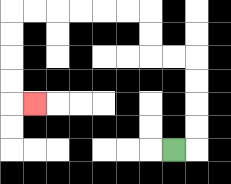{'start': '[7, 6]', 'end': '[1, 4]', 'path_directions': 'R,U,U,U,U,L,L,U,U,L,L,L,L,L,L,D,D,D,D,R', 'path_coordinates': '[[7, 6], [8, 6], [8, 5], [8, 4], [8, 3], [8, 2], [7, 2], [6, 2], [6, 1], [6, 0], [5, 0], [4, 0], [3, 0], [2, 0], [1, 0], [0, 0], [0, 1], [0, 2], [0, 3], [0, 4], [1, 4]]'}